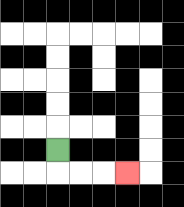{'start': '[2, 6]', 'end': '[5, 7]', 'path_directions': 'D,R,R,R', 'path_coordinates': '[[2, 6], [2, 7], [3, 7], [4, 7], [5, 7]]'}